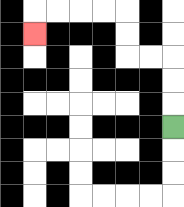{'start': '[7, 5]', 'end': '[1, 1]', 'path_directions': 'U,U,U,L,L,U,U,L,L,L,L,D', 'path_coordinates': '[[7, 5], [7, 4], [7, 3], [7, 2], [6, 2], [5, 2], [5, 1], [5, 0], [4, 0], [3, 0], [2, 0], [1, 0], [1, 1]]'}